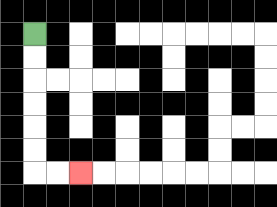{'start': '[1, 1]', 'end': '[3, 7]', 'path_directions': 'D,D,D,D,D,D,R,R', 'path_coordinates': '[[1, 1], [1, 2], [1, 3], [1, 4], [1, 5], [1, 6], [1, 7], [2, 7], [3, 7]]'}